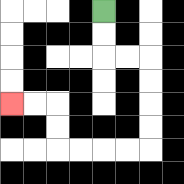{'start': '[4, 0]', 'end': '[0, 4]', 'path_directions': 'D,D,R,R,D,D,D,D,L,L,L,L,U,U,L,L', 'path_coordinates': '[[4, 0], [4, 1], [4, 2], [5, 2], [6, 2], [6, 3], [6, 4], [6, 5], [6, 6], [5, 6], [4, 6], [3, 6], [2, 6], [2, 5], [2, 4], [1, 4], [0, 4]]'}